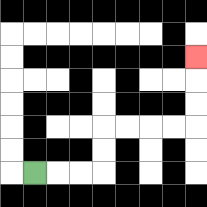{'start': '[1, 7]', 'end': '[8, 2]', 'path_directions': 'R,R,R,U,U,R,R,R,R,U,U,U', 'path_coordinates': '[[1, 7], [2, 7], [3, 7], [4, 7], [4, 6], [4, 5], [5, 5], [6, 5], [7, 5], [8, 5], [8, 4], [8, 3], [8, 2]]'}